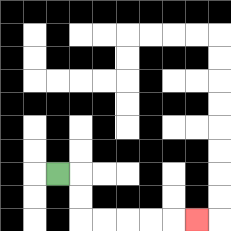{'start': '[2, 7]', 'end': '[8, 9]', 'path_directions': 'R,D,D,R,R,R,R,R', 'path_coordinates': '[[2, 7], [3, 7], [3, 8], [3, 9], [4, 9], [5, 9], [6, 9], [7, 9], [8, 9]]'}